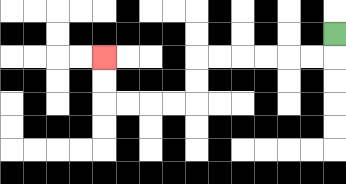{'start': '[14, 1]', 'end': '[4, 2]', 'path_directions': 'D,L,L,L,L,L,L,D,D,L,L,L,L,U,U', 'path_coordinates': '[[14, 1], [14, 2], [13, 2], [12, 2], [11, 2], [10, 2], [9, 2], [8, 2], [8, 3], [8, 4], [7, 4], [6, 4], [5, 4], [4, 4], [4, 3], [4, 2]]'}